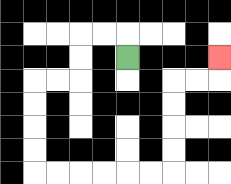{'start': '[5, 2]', 'end': '[9, 2]', 'path_directions': 'U,L,L,D,D,L,L,D,D,D,D,R,R,R,R,R,R,U,U,U,U,R,R,U', 'path_coordinates': '[[5, 2], [5, 1], [4, 1], [3, 1], [3, 2], [3, 3], [2, 3], [1, 3], [1, 4], [1, 5], [1, 6], [1, 7], [2, 7], [3, 7], [4, 7], [5, 7], [6, 7], [7, 7], [7, 6], [7, 5], [7, 4], [7, 3], [8, 3], [9, 3], [9, 2]]'}